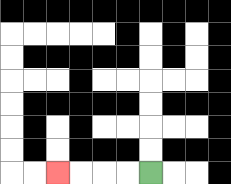{'start': '[6, 7]', 'end': '[2, 7]', 'path_directions': 'L,L,L,L', 'path_coordinates': '[[6, 7], [5, 7], [4, 7], [3, 7], [2, 7]]'}